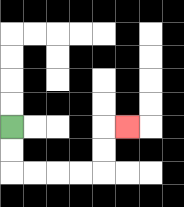{'start': '[0, 5]', 'end': '[5, 5]', 'path_directions': 'D,D,R,R,R,R,U,U,R', 'path_coordinates': '[[0, 5], [0, 6], [0, 7], [1, 7], [2, 7], [3, 7], [4, 7], [4, 6], [4, 5], [5, 5]]'}